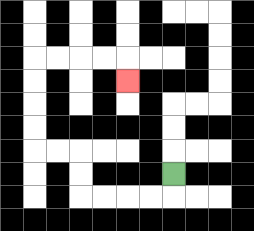{'start': '[7, 7]', 'end': '[5, 3]', 'path_directions': 'D,L,L,L,L,U,U,L,L,U,U,U,U,R,R,R,R,D', 'path_coordinates': '[[7, 7], [7, 8], [6, 8], [5, 8], [4, 8], [3, 8], [3, 7], [3, 6], [2, 6], [1, 6], [1, 5], [1, 4], [1, 3], [1, 2], [2, 2], [3, 2], [4, 2], [5, 2], [5, 3]]'}